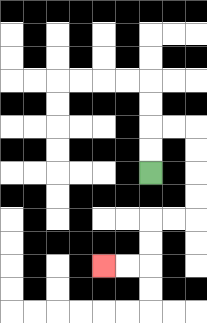{'start': '[6, 7]', 'end': '[4, 11]', 'path_directions': 'U,U,R,R,D,D,D,D,L,L,D,D,L,L', 'path_coordinates': '[[6, 7], [6, 6], [6, 5], [7, 5], [8, 5], [8, 6], [8, 7], [8, 8], [8, 9], [7, 9], [6, 9], [6, 10], [6, 11], [5, 11], [4, 11]]'}